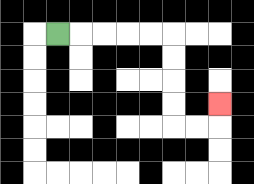{'start': '[2, 1]', 'end': '[9, 4]', 'path_directions': 'R,R,R,R,R,D,D,D,D,R,R,U', 'path_coordinates': '[[2, 1], [3, 1], [4, 1], [5, 1], [6, 1], [7, 1], [7, 2], [7, 3], [7, 4], [7, 5], [8, 5], [9, 5], [9, 4]]'}